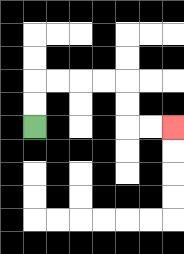{'start': '[1, 5]', 'end': '[7, 5]', 'path_directions': 'U,U,R,R,R,R,D,D,R,R', 'path_coordinates': '[[1, 5], [1, 4], [1, 3], [2, 3], [3, 3], [4, 3], [5, 3], [5, 4], [5, 5], [6, 5], [7, 5]]'}